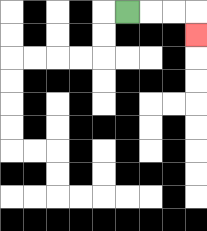{'start': '[5, 0]', 'end': '[8, 1]', 'path_directions': 'R,R,R,D', 'path_coordinates': '[[5, 0], [6, 0], [7, 0], [8, 0], [8, 1]]'}